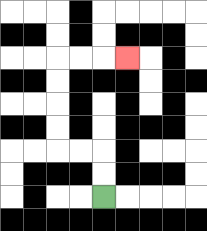{'start': '[4, 8]', 'end': '[5, 2]', 'path_directions': 'U,U,L,L,U,U,U,U,R,R,R', 'path_coordinates': '[[4, 8], [4, 7], [4, 6], [3, 6], [2, 6], [2, 5], [2, 4], [2, 3], [2, 2], [3, 2], [4, 2], [5, 2]]'}